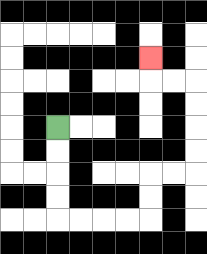{'start': '[2, 5]', 'end': '[6, 2]', 'path_directions': 'D,D,D,D,R,R,R,R,U,U,R,R,U,U,U,U,L,L,U', 'path_coordinates': '[[2, 5], [2, 6], [2, 7], [2, 8], [2, 9], [3, 9], [4, 9], [5, 9], [6, 9], [6, 8], [6, 7], [7, 7], [8, 7], [8, 6], [8, 5], [8, 4], [8, 3], [7, 3], [6, 3], [6, 2]]'}